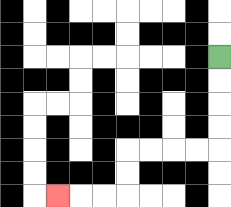{'start': '[9, 2]', 'end': '[2, 8]', 'path_directions': 'D,D,D,D,L,L,L,L,D,D,L,L,L', 'path_coordinates': '[[9, 2], [9, 3], [9, 4], [9, 5], [9, 6], [8, 6], [7, 6], [6, 6], [5, 6], [5, 7], [5, 8], [4, 8], [3, 8], [2, 8]]'}